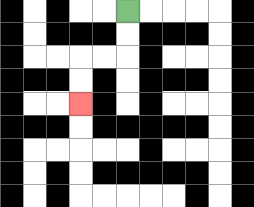{'start': '[5, 0]', 'end': '[3, 4]', 'path_directions': 'D,D,L,L,D,D', 'path_coordinates': '[[5, 0], [5, 1], [5, 2], [4, 2], [3, 2], [3, 3], [3, 4]]'}